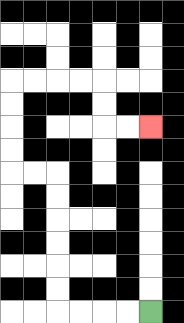{'start': '[6, 13]', 'end': '[6, 5]', 'path_directions': 'L,L,L,L,U,U,U,U,U,U,L,L,U,U,U,U,R,R,R,R,D,D,R,R', 'path_coordinates': '[[6, 13], [5, 13], [4, 13], [3, 13], [2, 13], [2, 12], [2, 11], [2, 10], [2, 9], [2, 8], [2, 7], [1, 7], [0, 7], [0, 6], [0, 5], [0, 4], [0, 3], [1, 3], [2, 3], [3, 3], [4, 3], [4, 4], [4, 5], [5, 5], [6, 5]]'}